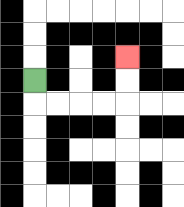{'start': '[1, 3]', 'end': '[5, 2]', 'path_directions': 'D,R,R,R,R,U,U', 'path_coordinates': '[[1, 3], [1, 4], [2, 4], [3, 4], [4, 4], [5, 4], [5, 3], [5, 2]]'}